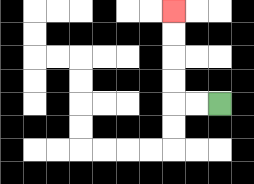{'start': '[9, 4]', 'end': '[7, 0]', 'path_directions': 'L,L,U,U,U,U', 'path_coordinates': '[[9, 4], [8, 4], [7, 4], [7, 3], [7, 2], [7, 1], [7, 0]]'}